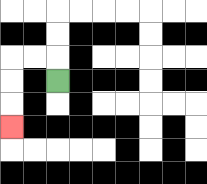{'start': '[2, 3]', 'end': '[0, 5]', 'path_directions': 'U,L,L,D,D,D', 'path_coordinates': '[[2, 3], [2, 2], [1, 2], [0, 2], [0, 3], [0, 4], [0, 5]]'}